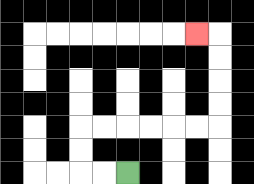{'start': '[5, 7]', 'end': '[8, 1]', 'path_directions': 'L,L,U,U,R,R,R,R,R,R,U,U,U,U,L', 'path_coordinates': '[[5, 7], [4, 7], [3, 7], [3, 6], [3, 5], [4, 5], [5, 5], [6, 5], [7, 5], [8, 5], [9, 5], [9, 4], [9, 3], [9, 2], [9, 1], [8, 1]]'}